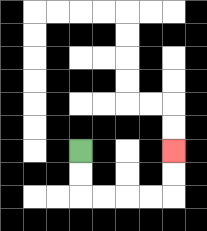{'start': '[3, 6]', 'end': '[7, 6]', 'path_directions': 'D,D,R,R,R,R,U,U', 'path_coordinates': '[[3, 6], [3, 7], [3, 8], [4, 8], [5, 8], [6, 8], [7, 8], [7, 7], [7, 6]]'}